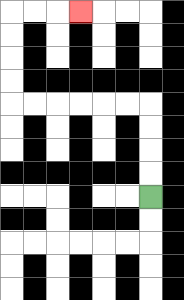{'start': '[6, 8]', 'end': '[3, 0]', 'path_directions': 'U,U,U,U,L,L,L,L,L,L,U,U,U,U,R,R,R', 'path_coordinates': '[[6, 8], [6, 7], [6, 6], [6, 5], [6, 4], [5, 4], [4, 4], [3, 4], [2, 4], [1, 4], [0, 4], [0, 3], [0, 2], [0, 1], [0, 0], [1, 0], [2, 0], [3, 0]]'}